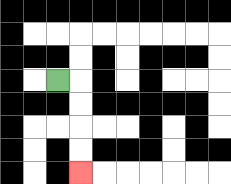{'start': '[2, 3]', 'end': '[3, 7]', 'path_directions': 'R,D,D,D,D', 'path_coordinates': '[[2, 3], [3, 3], [3, 4], [3, 5], [3, 6], [3, 7]]'}